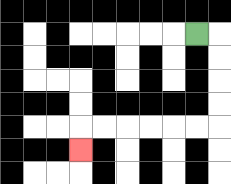{'start': '[8, 1]', 'end': '[3, 6]', 'path_directions': 'R,D,D,D,D,L,L,L,L,L,L,D', 'path_coordinates': '[[8, 1], [9, 1], [9, 2], [9, 3], [9, 4], [9, 5], [8, 5], [7, 5], [6, 5], [5, 5], [4, 5], [3, 5], [3, 6]]'}